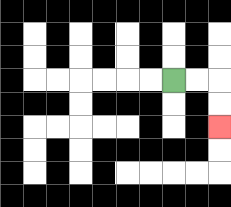{'start': '[7, 3]', 'end': '[9, 5]', 'path_directions': 'R,R,D,D', 'path_coordinates': '[[7, 3], [8, 3], [9, 3], [9, 4], [9, 5]]'}